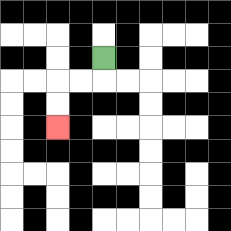{'start': '[4, 2]', 'end': '[2, 5]', 'path_directions': 'D,L,L,D,D', 'path_coordinates': '[[4, 2], [4, 3], [3, 3], [2, 3], [2, 4], [2, 5]]'}